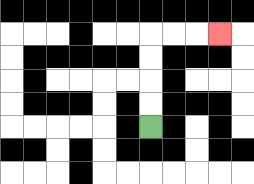{'start': '[6, 5]', 'end': '[9, 1]', 'path_directions': 'U,U,U,U,R,R,R', 'path_coordinates': '[[6, 5], [6, 4], [6, 3], [6, 2], [6, 1], [7, 1], [8, 1], [9, 1]]'}